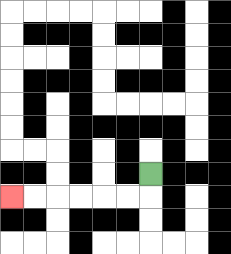{'start': '[6, 7]', 'end': '[0, 8]', 'path_directions': 'D,L,L,L,L,L,L', 'path_coordinates': '[[6, 7], [6, 8], [5, 8], [4, 8], [3, 8], [2, 8], [1, 8], [0, 8]]'}